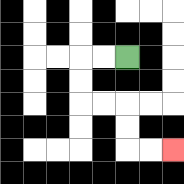{'start': '[5, 2]', 'end': '[7, 6]', 'path_directions': 'L,L,D,D,R,R,D,D,R,R', 'path_coordinates': '[[5, 2], [4, 2], [3, 2], [3, 3], [3, 4], [4, 4], [5, 4], [5, 5], [5, 6], [6, 6], [7, 6]]'}